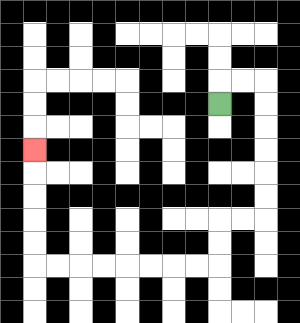{'start': '[9, 4]', 'end': '[1, 6]', 'path_directions': 'U,R,R,D,D,D,D,D,D,L,L,D,D,L,L,L,L,L,L,L,L,U,U,U,U,U', 'path_coordinates': '[[9, 4], [9, 3], [10, 3], [11, 3], [11, 4], [11, 5], [11, 6], [11, 7], [11, 8], [11, 9], [10, 9], [9, 9], [9, 10], [9, 11], [8, 11], [7, 11], [6, 11], [5, 11], [4, 11], [3, 11], [2, 11], [1, 11], [1, 10], [1, 9], [1, 8], [1, 7], [1, 6]]'}